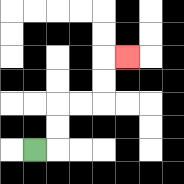{'start': '[1, 6]', 'end': '[5, 2]', 'path_directions': 'R,U,U,R,R,U,U,R', 'path_coordinates': '[[1, 6], [2, 6], [2, 5], [2, 4], [3, 4], [4, 4], [4, 3], [4, 2], [5, 2]]'}